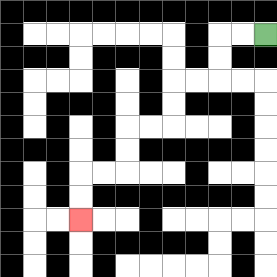{'start': '[11, 1]', 'end': '[3, 9]', 'path_directions': 'L,L,D,D,L,L,D,D,L,L,D,D,L,L,D,D', 'path_coordinates': '[[11, 1], [10, 1], [9, 1], [9, 2], [9, 3], [8, 3], [7, 3], [7, 4], [7, 5], [6, 5], [5, 5], [5, 6], [5, 7], [4, 7], [3, 7], [3, 8], [3, 9]]'}